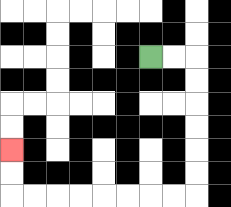{'start': '[6, 2]', 'end': '[0, 6]', 'path_directions': 'R,R,D,D,D,D,D,D,L,L,L,L,L,L,L,L,U,U', 'path_coordinates': '[[6, 2], [7, 2], [8, 2], [8, 3], [8, 4], [8, 5], [8, 6], [8, 7], [8, 8], [7, 8], [6, 8], [5, 8], [4, 8], [3, 8], [2, 8], [1, 8], [0, 8], [0, 7], [0, 6]]'}